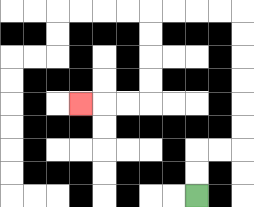{'start': '[8, 8]', 'end': '[3, 4]', 'path_directions': 'U,U,R,R,U,U,U,U,U,U,L,L,L,L,D,D,D,D,L,L,L', 'path_coordinates': '[[8, 8], [8, 7], [8, 6], [9, 6], [10, 6], [10, 5], [10, 4], [10, 3], [10, 2], [10, 1], [10, 0], [9, 0], [8, 0], [7, 0], [6, 0], [6, 1], [6, 2], [6, 3], [6, 4], [5, 4], [4, 4], [3, 4]]'}